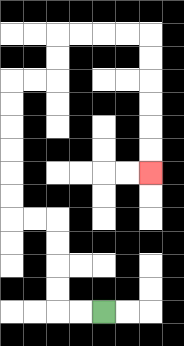{'start': '[4, 13]', 'end': '[6, 7]', 'path_directions': 'L,L,U,U,U,U,L,L,U,U,U,U,U,U,R,R,U,U,R,R,R,R,D,D,D,D,D,D', 'path_coordinates': '[[4, 13], [3, 13], [2, 13], [2, 12], [2, 11], [2, 10], [2, 9], [1, 9], [0, 9], [0, 8], [0, 7], [0, 6], [0, 5], [0, 4], [0, 3], [1, 3], [2, 3], [2, 2], [2, 1], [3, 1], [4, 1], [5, 1], [6, 1], [6, 2], [6, 3], [6, 4], [6, 5], [6, 6], [6, 7]]'}